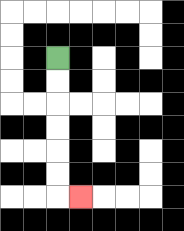{'start': '[2, 2]', 'end': '[3, 8]', 'path_directions': 'D,D,D,D,D,D,R', 'path_coordinates': '[[2, 2], [2, 3], [2, 4], [2, 5], [2, 6], [2, 7], [2, 8], [3, 8]]'}